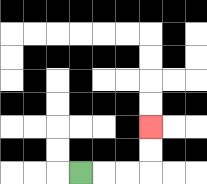{'start': '[3, 7]', 'end': '[6, 5]', 'path_directions': 'R,R,R,U,U', 'path_coordinates': '[[3, 7], [4, 7], [5, 7], [6, 7], [6, 6], [6, 5]]'}